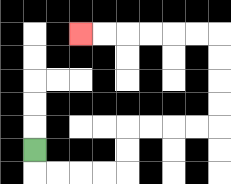{'start': '[1, 6]', 'end': '[3, 1]', 'path_directions': 'D,R,R,R,R,U,U,R,R,R,R,U,U,U,U,L,L,L,L,L,L', 'path_coordinates': '[[1, 6], [1, 7], [2, 7], [3, 7], [4, 7], [5, 7], [5, 6], [5, 5], [6, 5], [7, 5], [8, 5], [9, 5], [9, 4], [9, 3], [9, 2], [9, 1], [8, 1], [7, 1], [6, 1], [5, 1], [4, 1], [3, 1]]'}